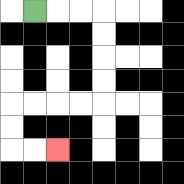{'start': '[1, 0]', 'end': '[2, 6]', 'path_directions': 'R,R,R,D,D,D,D,L,L,L,L,D,D,R,R', 'path_coordinates': '[[1, 0], [2, 0], [3, 0], [4, 0], [4, 1], [4, 2], [4, 3], [4, 4], [3, 4], [2, 4], [1, 4], [0, 4], [0, 5], [0, 6], [1, 6], [2, 6]]'}